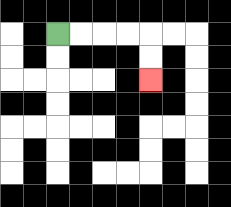{'start': '[2, 1]', 'end': '[6, 3]', 'path_directions': 'R,R,R,R,D,D', 'path_coordinates': '[[2, 1], [3, 1], [4, 1], [5, 1], [6, 1], [6, 2], [6, 3]]'}